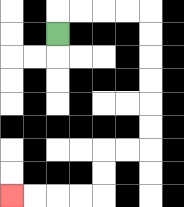{'start': '[2, 1]', 'end': '[0, 8]', 'path_directions': 'U,R,R,R,R,D,D,D,D,D,D,L,L,D,D,L,L,L,L', 'path_coordinates': '[[2, 1], [2, 0], [3, 0], [4, 0], [5, 0], [6, 0], [6, 1], [6, 2], [6, 3], [6, 4], [6, 5], [6, 6], [5, 6], [4, 6], [4, 7], [4, 8], [3, 8], [2, 8], [1, 8], [0, 8]]'}